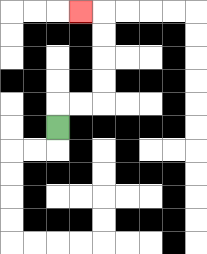{'start': '[2, 5]', 'end': '[3, 0]', 'path_directions': 'U,R,R,U,U,U,U,L', 'path_coordinates': '[[2, 5], [2, 4], [3, 4], [4, 4], [4, 3], [4, 2], [4, 1], [4, 0], [3, 0]]'}